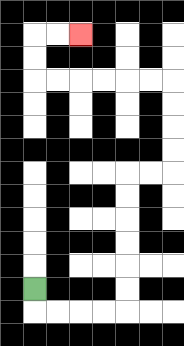{'start': '[1, 12]', 'end': '[3, 1]', 'path_directions': 'D,R,R,R,R,U,U,U,U,U,U,R,R,U,U,U,U,L,L,L,L,L,L,U,U,R,R', 'path_coordinates': '[[1, 12], [1, 13], [2, 13], [3, 13], [4, 13], [5, 13], [5, 12], [5, 11], [5, 10], [5, 9], [5, 8], [5, 7], [6, 7], [7, 7], [7, 6], [7, 5], [7, 4], [7, 3], [6, 3], [5, 3], [4, 3], [3, 3], [2, 3], [1, 3], [1, 2], [1, 1], [2, 1], [3, 1]]'}